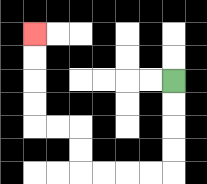{'start': '[7, 3]', 'end': '[1, 1]', 'path_directions': 'D,D,D,D,L,L,L,L,U,U,L,L,U,U,U,U', 'path_coordinates': '[[7, 3], [7, 4], [7, 5], [7, 6], [7, 7], [6, 7], [5, 7], [4, 7], [3, 7], [3, 6], [3, 5], [2, 5], [1, 5], [1, 4], [1, 3], [1, 2], [1, 1]]'}